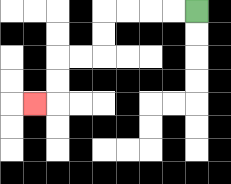{'start': '[8, 0]', 'end': '[1, 4]', 'path_directions': 'L,L,L,L,D,D,L,L,D,D,L', 'path_coordinates': '[[8, 0], [7, 0], [6, 0], [5, 0], [4, 0], [4, 1], [4, 2], [3, 2], [2, 2], [2, 3], [2, 4], [1, 4]]'}